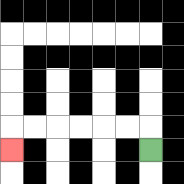{'start': '[6, 6]', 'end': '[0, 6]', 'path_directions': 'U,L,L,L,L,L,L,D', 'path_coordinates': '[[6, 6], [6, 5], [5, 5], [4, 5], [3, 5], [2, 5], [1, 5], [0, 5], [0, 6]]'}